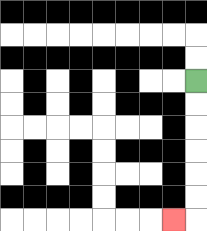{'start': '[8, 3]', 'end': '[7, 9]', 'path_directions': 'D,D,D,D,D,D,L', 'path_coordinates': '[[8, 3], [8, 4], [8, 5], [8, 6], [8, 7], [8, 8], [8, 9], [7, 9]]'}